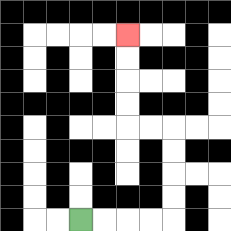{'start': '[3, 9]', 'end': '[5, 1]', 'path_directions': 'R,R,R,R,U,U,U,U,L,L,U,U,U,U', 'path_coordinates': '[[3, 9], [4, 9], [5, 9], [6, 9], [7, 9], [7, 8], [7, 7], [7, 6], [7, 5], [6, 5], [5, 5], [5, 4], [5, 3], [5, 2], [5, 1]]'}